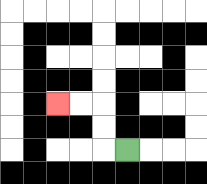{'start': '[5, 6]', 'end': '[2, 4]', 'path_directions': 'L,U,U,L,L', 'path_coordinates': '[[5, 6], [4, 6], [4, 5], [4, 4], [3, 4], [2, 4]]'}